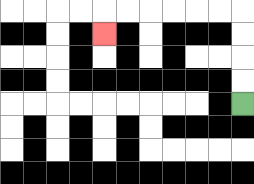{'start': '[10, 4]', 'end': '[4, 1]', 'path_directions': 'U,U,U,U,L,L,L,L,L,L,D', 'path_coordinates': '[[10, 4], [10, 3], [10, 2], [10, 1], [10, 0], [9, 0], [8, 0], [7, 0], [6, 0], [5, 0], [4, 0], [4, 1]]'}